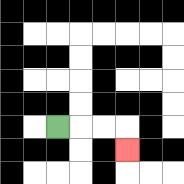{'start': '[2, 5]', 'end': '[5, 6]', 'path_directions': 'R,R,R,D', 'path_coordinates': '[[2, 5], [3, 5], [4, 5], [5, 5], [5, 6]]'}